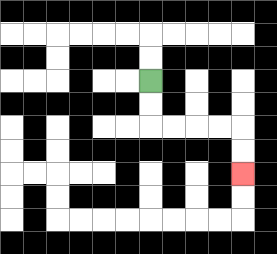{'start': '[6, 3]', 'end': '[10, 7]', 'path_directions': 'D,D,R,R,R,R,D,D', 'path_coordinates': '[[6, 3], [6, 4], [6, 5], [7, 5], [8, 5], [9, 5], [10, 5], [10, 6], [10, 7]]'}